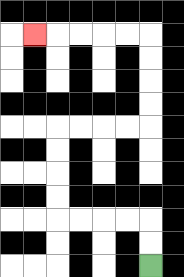{'start': '[6, 11]', 'end': '[1, 1]', 'path_directions': 'U,U,L,L,L,L,U,U,U,U,R,R,R,R,U,U,U,U,L,L,L,L,L', 'path_coordinates': '[[6, 11], [6, 10], [6, 9], [5, 9], [4, 9], [3, 9], [2, 9], [2, 8], [2, 7], [2, 6], [2, 5], [3, 5], [4, 5], [5, 5], [6, 5], [6, 4], [6, 3], [6, 2], [6, 1], [5, 1], [4, 1], [3, 1], [2, 1], [1, 1]]'}